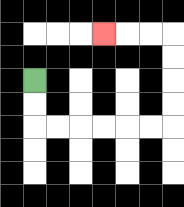{'start': '[1, 3]', 'end': '[4, 1]', 'path_directions': 'D,D,R,R,R,R,R,R,U,U,U,U,L,L,L', 'path_coordinates': '[[1, 3], [1, 4], [1, 5], [2, 5], [3, 5], [4, 5], [5, 5], [6, 5], [7, 5], [7, 4], [7, 3], [7, 2], [7, 1], [6, 1], [5, 1], [4, 1]]'}